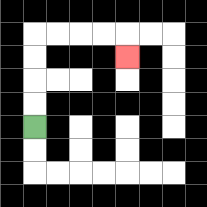{'start': '[1, 5]', 'end': '[5, 2]', 'path_directions': 'U,U,U,U,R,R,R,R,D', 'path_coordinates': '[[1, 5], [1, 4], [1, 3], [1, 2], [1, 1], [2, 1], [3, 1], [4, 1], [5, 1], [5, 2]]'}